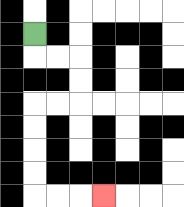{'start': '[1, 1]', 'end': '[4, 8]', 'path_directions': 'D,R,R,D,D,L,L,D,D,D,D,R,R,R', 'path_coordinates': '[[1, 1], [1, 2], [2, 2], [3, 2], [3, 3], [3, 4], [2, 4], [1, 4], [1, 5], [1, 6], [1, 7], [1, 8], [2, 8], [3, 8], [4, 8]]'}